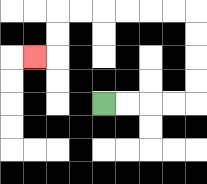{'start': '[4, 4]', 'end': '[1, 2]', 'path_directions': 'R,R,R,R,U,U,U,U,L,L,L,L,L,L,D,D,L', 'path_coordinates': '[[4, 4], [5, 4], [6, 4], [7, 4], [8, 4], [8, 3], [8, 2], [8, 1], [8, 0], [7, 0], [6, 0], [5, 0], [4, 0], [3, 0], [2, 0], [2, 1], [2, 2], [1, 2]]'}